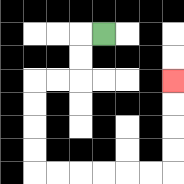{'start': '[4, 1]', 'end': '[7, 3]', 'path_directions': 'L,D,D,L,L,D,D,D,D,R,R,R,R,R,R,U,U,U,U', 'path_coordinates': '[[4, 1], [3, 1], [3, 2], [3, 3], [2, 3], [1, 3], [1, 4], [1, 5], [1, 6], [1, 7], [2, 7], [3, 7], [4, 7], [5, 7], [6, 7], [7, 7], [7, 6], [7, 5], [7, 4], [7, 3]]'}